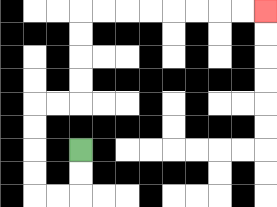{'start': '[3, 6]', 'end': '[11, 0]', 'path_directions': 'D,D,L,L,U,U,U,U,R,R,U,U,U,U,R,R,R,R,R,R,R,R', 'path_coordinates': '[[3, 6], [3, 7], [3, 8], [2, 8], [1, 8], [1, 7], [1, 6], [1, 5], [1, 4], [2, 4], [3, 4], [3, 3], [3, 2], [3, 1], [3, 0], [4, 0], [5, 0], [6, 0], [7, 0], [8, 0], [9, 0], [10, 0], [11, 0]]'}